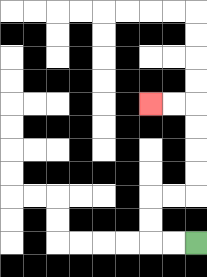{'start': '[8, 10]', 'end': '[6, 4]', 'path_directions': 'L,L,U,U,R,R,U,U,U,U,L,L', 'path_coordinates': '[[8, 10], [7, 10], [6, 10], [6, 9], [6, 8], [7, 8], [8, 8], [8, 7], [8, 6], [8, 5], [8, 4], [7, 4], [6, 4]]'}